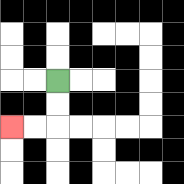{'start': '[2, 3]', 'end': '[0, 5]', 'path_directions': 'D,D,L,L', 'path_coordinates': '[[2, 3], [2, 4], [2, 5], [1, 5], [0, 5]]'}